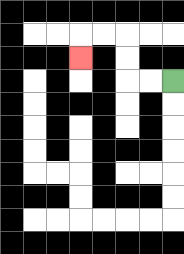{'start': '[7, 3]', 'end': '[3, 2]', 'path_directions': 'L,L,U,U,L,L,D', 'path_coordinates': '[[7, 3], [6, 3], [5, 3], [5, 2], [5, 1], [4, 1], [3, 1], [3, 2]]'}